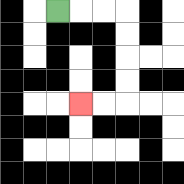{'start': '[2, 0]', 'end': '[3, 4]', 'path_directions': 'R,R,R,D,D,D,D,L,L', 'path_coordinates': '[[2, 0], [3, 0], [4, 0], [5, 0], [5, 1], [5, 2], [5, 3], [5, 4], [4, 4], [3, 4]]'}